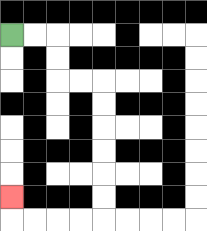{'start': '[0, 1]', 'end': '[0, 8]', 'path_directions': 'R,R,D,D,R,R,D,D,D,D,D,D,L,L,L,L,U', 'path_coordinates': '[[0, 1], [1, 1], [2, 1], [2, 2], [2, 3], [3, 3], [4, 3], [4, 4], [4, 5], [4, 6], [4, 7], [4, 8], [4, 9], [3, 9], [2, 9], [1, 9], [0, 9], [0, 8]]'}